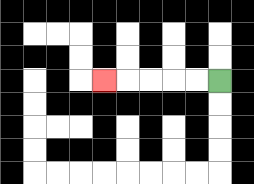{'start': '[9, 3]', 'end': '[4, 3]', 'path_directions': 'L,L,L,L,L', 'path_coordinates': '[[9, 3], [8, 3], [7, 3], [6, 3], [5, 3], [4, 3]]'}